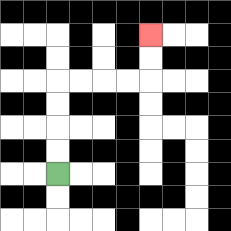{'start': '[2, 7]', 'end': '[6, 1]', 'path_directions': 'U,U,U,U,R,R,R,R,U,U', 'path_coordinates': '[[2, 7], [2, 6], [2, 5], [2, 4], [2, 3], [3, 3], [4, 3], [5, 3], [6, 3], [6, 2], [6, 1]]'}